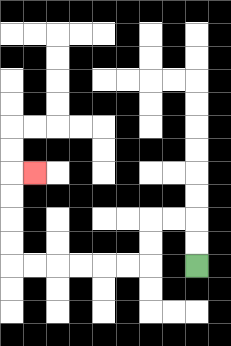{'start': '[8, 11]', 'end': '[1, 7]', 'path_directions': 'U,U,L,L,D,D,L,L,L,L,L,L,U,U,U,U,R', 'path_coordinates': '[[8, 11], [8, 10], [8, 9], [7, 9], [6, 9], [6, 10], [6, 11], [5, 11], [4, 11], [3, 11], [2, 11], [1, 11], [0, 11], [0, 10], [0, 9], [0, 8], [0, 7], [1, 7]]'}